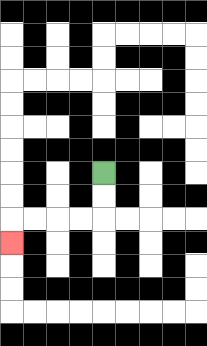{'start': '[4, 7]', 'end': '[0, 10]', 'path_directions': 'D,D,L,L,L,L,D', 'path_coordinates': '[[4, 7], [4, 8], [4, 9], [3, 9], [2, 9], [1, 9], [0, 9], [0, 10]]'}